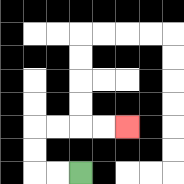{'start': '[3, 7]', 'end': '[5, 5]', 'path_directions': 'L,L,U,U,R,R,R,R', 'path_coordinates': '[[3, 7], [2, 7], [1, 7], [1, 6], [1, 5], [2, 5], [3, 5], [4, 5], [5, 5]]'}